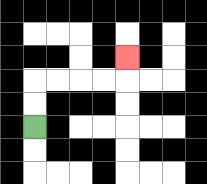{'start': '[1, 5]', 'end': '[5, 2]', 'path_directions': 'U,U,R,R,R,R,U', 'path_coordinates': '[[1, 5], [1, 4], [1, 3], [2, 3], [3, 3], [4, 3], [5, 3], [5, 2]]'}